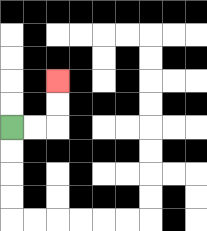{'start': '[0, 5]', 'end': '[2, 3]', 'path_directions': 'R,R,U,U', 'path_coordinates': '[[0, 5], [1, 5], [2, 5], [2, 4], [2, 3]]'}